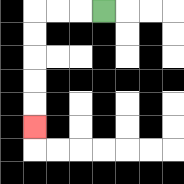{'start': '[4, 0]', 'end': '[1, 5]', 'path_directions': 'L,L,L,D,D,D,D,D', 'path_coordinates': '[[4, 0], [3, 0], [2, 0], [1, 0], [1, 1], [1, 2], [1, 3], [1, 4], [1, 5]]'}